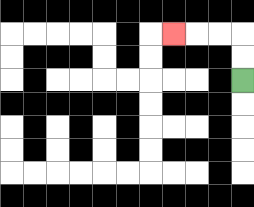{'start': '[10, 3]', 'end': '[7, 1]', 'path_directions': 'U,U,L,L,L', 'path_coordinates': '[[10, 3], [10, 2], [10, 1], [9, 1], [8, 1], [7, 1]]'}